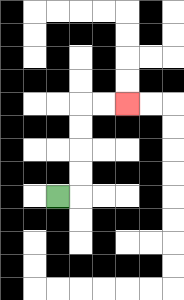{'start': '[2, 8]', 'end': '[5, 4]', 'path_directions': 'R,U,U,U,U,R,R', 'path_coordinates': '[[2, 8], [3, 8], [3, 7], [3, 6], [3, 5], [3, 4], [4, 4], [5, 4]]'}